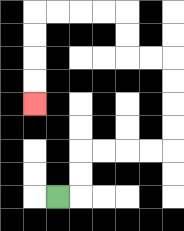{'start': '[2, 8]', 'end': '[1, 4]', 'path_directions': 'R,U,U,R,R,R,R,U,U,U,U,L,L,U,U,L,L,L,L,D,D,D,D', 'path_coordinates': '[[2, 8], [3, 8], [3, 7], [3, 6], [4, 6], [5, 6], [6, 6], [7, 6], [7, 5], [7, 4], [7, 3], [7, 2], [6, 2], [5, 2], [5, 1], [5, 0], [4, 0], [3, 0], [2, 0], [1, 0], [1, 1], [1, 2], [1, 3], [1, 4]]'}